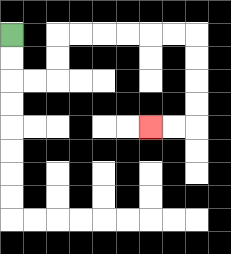{'start': '[0, 1]', 'end': '[6, 5]', 'path_directions': 'D,D,R,R,U,U,R,R,R,R,R,R,D,D,D,D,L,L', 'path_coordinates': '[[0, 1], [0, 2], [0, 3], [1, 3], [2, 3], [2, 2], [2, 1], [3, 1], [4, 1], [5, 1], [6, 1], [7, 1], [8, 1], [8, 2], [8, 3], [8, 4], [8, 5], [7, 5], [6, 5]]'}